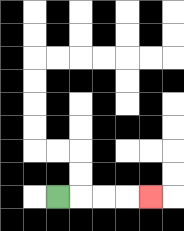{'start': '[2, 8]', 'end': '[6, 8]', 'path_directions': 'R,R,R,R', 'path_coordinates': '[[2, 8], [3, 8], [4, 8], [5, 8], [6, 8]]'}